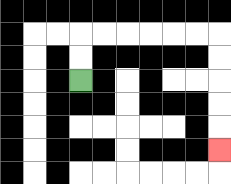{'start': '[3, 3]', 'end': '[9, 6]', 'path_directions': 'U,U,R,R,R,R,R,R,D,D,D,D,D', 'path_coordinates': '[[3, 3], [3, 2], [3, 1], [4, 1], [5, 1], [6, 1], [7, 1], [8, 1], [9, 1], [9, 2], [9, 3], [9, 4], [9, 5], [9, 6]]'}